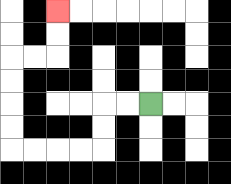{'start': '[6, 4]', 'end': '[2, 0]', 'path_directions': 'L,L,D,D,L,L,L,L,U,U,U,U,R,R,U,U', 'path_coordinates': '[[6, 4], [5, 4], [4, 4], [4, 5], [4, 6], [3, 6], [2, 6], [1, 6], [0, 6], [0, 5], [0, 4], [0, 3], [0, 2], [1, 2], [2, 2], [2, 1], [2, 0]]'}